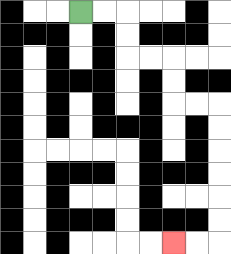{'start': '[3, 0]', 'end': '[7, 10]', 'path_directions': 'R,R,D,D,R,R,D,D,R,R,D,D,D,D,D,D,L,L', 'path_coordinates': '[[3, 0], [4, 0], [5, 0], [5, 1], [5, 2], [6, 2], [7, 2], [7, 3], [7, 4], [8, 4], [9, 4], [9, 5], [9, 6], [9, 7], [9, 8], [9, 9], [9, 10], [8, 10], [7, 10]]'}